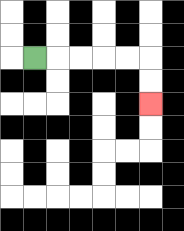{'start': '[1, 2]', 'end': '[6, 4]', 'path_directions': 'R,R,R,R,R,D,D', 'path_coordinates': '[[1, 2], [2, 2], [3, 2], [4, 2], [5, 2], [6, 2], [6, 3], [6, 4]]'}